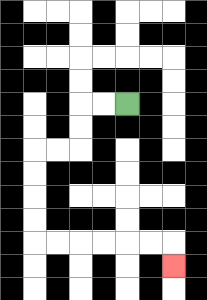{'start': '[5, 4]', 'end': '[7, 11]', 'path_directions': 'L,L,D,D,L,L,D,D,D,D,R,R,R,R,R,R,D', 'path_coordinates': '[[5, 4], [4, 4], [3, 4], [3, 5], [3, 6], [2, 6], [1, 6], [1, 7], [1, 8], [1, 9], [1, 10], [2, 10], [3, 10], [4, 10], [5, 10], [6, 10], [7, 10], [7, 11]]'}